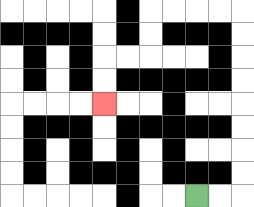{'start': '[8, 8]', 'end': '[4, 4]', 'path_directions': 'R,R,U,U,U,U,U,U,U,U,L,L,L,L,D,D,L,L,D,D', 'path_coordinates': '[[8, 8], [9, 8], [10, 8], [10, 7], [10, 6], [10, 5], [10, 4], [10, 3], [10, 2], [10, 1], [10, 0], [9, 0], [8, 0], [7, 0], [6, 0], [6, 1], [6, 2], [5, 2], [4, 2], [4, 3], [4, 4]]'}